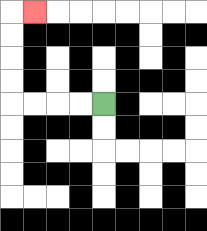{'start': '[4, 4]', 'end': '[1, 0]', 'path_directions': 'L,L,L,L,U,U,U,U,R', 'path_coordinates': '[[4, 4], [3, 4], [2, 4], [1, 4], [0, 4], [0, 3], [0, 2], [0, 1], [0, 0], [1, 0]]'}